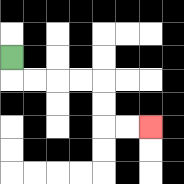{'start': '[0, 2]', 'end': '[6, 5]', 'path_directions': 'D,R,R,R,R,D,D,R,R', 'path_coordinates': '[[0, 2], [0, 3], [1, 3], [2, 3], [3, 3], [4, 3], [4, 4], [4, 5], [5, 5], [6, 5]]'}